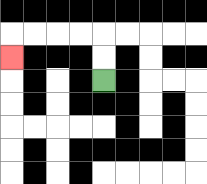{'start': '[4, 3]', 'end': '[0, 2]', 'path_directions': 'U,U,L,L,L,L,D', 'path_coordinates': '[[4, 3], [4, 2], [4, 1], [3, 1], [2, 1], [1, 1], [0, 1], [0, 2]]'}